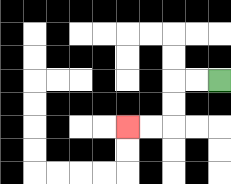{'start': '[9, 3]', 'end': '[5, 5]', 'path_directions': 'L,L,D,D,L,L', 'path_coordinates': '[[9, 3], [8, 3], [7, 3], [7, 4], [7, 5], [6, 5], [5, 5]]'}